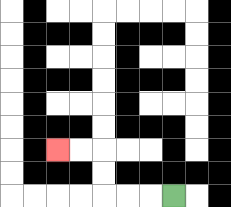{'start': '[7, 8]', 'end': '[2, 6]', 'path_directions': 'L,L,L,U,U,L,L', 'path_coordinates': '[[7, 8], [6, 8], [5, 8], [4, 8], [4, 7], [4, 6], [3, 6], [2, 6]]'}